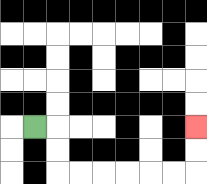{'start': '[1, 5]', 'end': '[8, 5]', 'path_directions': 'R,D,D,R,R,R,R,R,R,U,U', 'path_coordinates': '[[1, 5], [2, 5], [2, 6], [2, 7], [3, 7], [4, 7], [5, 7], [6, 7], [7, 7], [8, 7], [8, 6], [8, 5]]'}